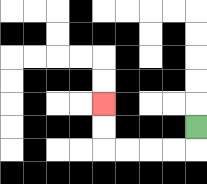{'start': '[8, 5]', 'end': '[4, 4]', 'path_directions': 'D,L,L,L,L,U,U', 'path_coordinates': '[[8, 5], [8, 6], [7, 6], [6, 6], [5, 6], [4, 6], [4, 5], [4, 4]]'}